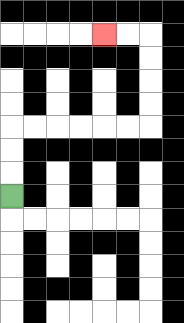{'start': '[0, 8]', 'end': '[4, 1]', 'path_directions': 'U,U,U,R,R,R,R,R,R,U,U,U,U,L,L', 'path_coordinates': '[[0, 8], [0, 7], [0, 6], [0, 5], [1, 5], [2, 5], [3, 5], [4, 5], [5, 5], [6, 5], [6, 4], [6, 3], [6, 2], [6, 1], [5, 1], [4, 1]]'}